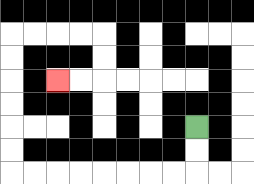{'start': '[8, 5]', 'end': '[2, 3]', 'path_directions': 'D,D,L,L,L,L,L,L,L,L,U,U,U,U,U,U,R,R,R,R,D,D,L,L', 'path_coordinates': '[[8, 5], [8, 6], [8, 7], [7, 7], [6, 7], [5, 7], [4, 7], [3, 7], [2, 7], [1, 7], [0, 7], [0, 6], [0, 5], [0, 4], [0, 3], [0, 2], [0, 1], [1, 1], [2, 1], [3, 1], [4, 1], [4, 2], [4, 3], [3, 3], [2, 3]]'}